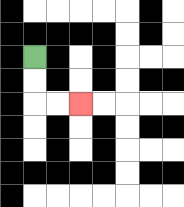{'start': '[1, 2]', 'end': '[3, 4]', 'path_directions': 'D,D,R,R', 'path_coordinates': '[[1, 2], [1, 3], [1, 4], [2, 4], [3, 4]]'}